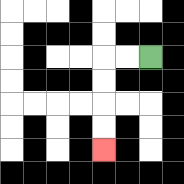{'start': '[6, 2]', 'end': '[4, 6]', 'path_directions': 'L,L,D,D,D,D', 'path_coordinates': '[[6, 2], [5, 2], [4, 2], [4, 3], [4, 4], [4, 5], [4, 6]]'}